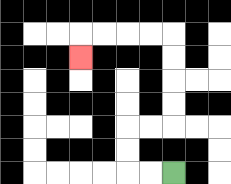{'start': '[7, 7]', 'end': '[3, 2]', 'path_directions': 'L,L,U,U,R,R,U,U,U,U,L,L,L,L,D', 'path_coordinates': '[[7, 7], [6, 7], [5, 7], [5, 6], [5, 5], [6, 5], [7, 5], [7, 4], [7, 3], [7, 2], [7, 1], [6, 1], [5, 1], [4, 1], [3, 1], [3, 2]]'}